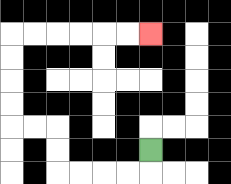{'start': '[6, 6]', 'end': '[6, 1]', 'path_directions': 'D,L,L,L,L,U,U,L,L,U,U,U,U,R,R,R,R,R,R', 'path_coordinates': '[[6, 6], [6, 7], [5, 7], [4, 7], [3, 7], [2, 7], [2, 6], [2, 5], [1, 5], [0, 5], [0, 4], [0, 3], [0, 2], [0, 1], [1, 1], [2, 1], [3, 1], [4, 1], [5, 1], [6, 1]]'}